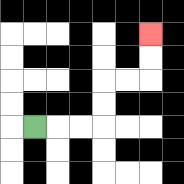{'start': '[1, 5]', 'end': '[6, 1]', 'path_directions': 'R,R,R,U,U,R,R,U,U', 'path_coordinates': '[[1, 5], [2, 5], [3, 5], [4, 5], [4, 4], [4, 3], [5, 3], [6, 3], [6, 2], [6, 1]]'}